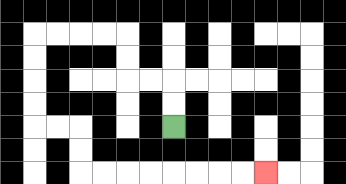{'start': '[7, 5]', 'end': '[11, 7]', 'path_directions': 'U,U,L,L,U,U,L,L,L,L,D,D,D,D,R,R,D,D,R,R,R,R,R,R,R,R', 'path_coordinates': '[[7, 5], [7, 4], [7, 3], [6, 3], [5, 3], [5, 2], [5, 1], [4, 1], [3, 1], [2, 1], [1, 1], [1, 2], [1, 3], [1, 4], [1, 5], [2, 5], [3, 5], [3, 6], [3, 7], [4, 7], [5, 7], [6, 7], [7, 7], [8, 7], [9, 7], [10, 7], [11, 7]]'}